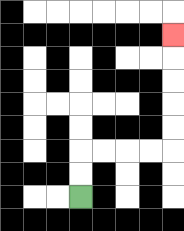{'start': '[3, 8]', 'end': '[7, 1]', 'path_directions': 'U,U,R,R,R,R,U,U,U,U,U', 'path_coordinates': '[[3, 8], [3, 7], [3, 6], [4, 6], [5, 6], [6, 6], [7, 6], [7, 5], [7, 4], [7, 3], [7, 2], [7, 1]]'}